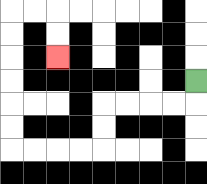{'start': '[8, 3]', 'end': '[2, 2]', 'path_directions': 'D,L,L,L,L,D,D,L,L,L,L,U,U,U,U,U,U,R,R,D,D', 'path_coordinates': '[[8, 3], [8, 4], [7, 4], [6, 4], [5, 4], [4, 4], [4, 5], [4, 6], [3, 6], [2, 6], [1, 6], [0, 6], [0, 5], [0, 4], [0, 3], [0, 2], [0, 1], [0, 0], [1, 0], [2, 0], [2, 1], [2, 2]]'}